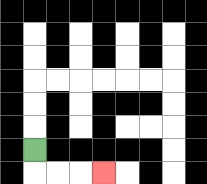{'start': '[1, 6]', 'end': '[4, 7]', 'path_directions': 'D,R,R,R', 'path_coordinates': '[[1, 6], [1, 7], [2, 7], [3, 7], [4, 7]]'}